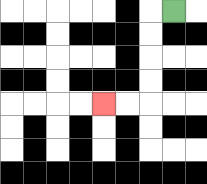{'start': '[7, 0]', 'end': '[4, 4]', 'path_directions': 'L,D,D,D,D,L,L', 'path_coordinates': '[[7, 0], [6, 0], [6, 1], [6, 2], [6, 3], [6, 4], [5, 4], [4, 4]]'}